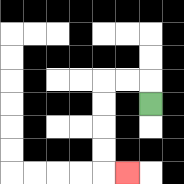{'start': '[6, 4]', 'end': '[5, 7]', 'path_directions': 'U,L,L,D,D,D,D,R', 'path_coordinates': '[[6, 4], [6, 3], [5, 3], [4, 3], [4, 4], [4, 5], [4, 6], [4, 7], [5, 7]]'}